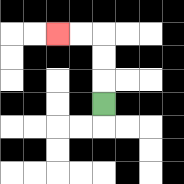{'start': '[4, 4]', 'end': '[2, 1]', 'path_directions': 'U,U,U,L,L', 'path_coordinates': '[[4, 4], [4, 3], [4, 2], [4, 1], [3, 1], [2, 1]]'}